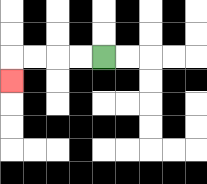{'start': '[4, 2]', 'end': '[0, 3]', 'path_directions': 'L,L,L,L,D', 'path_coordinates': '[[4, 2], [3, 2], [2, 2], [1, 2], [0, 2], [0, 3]]'}